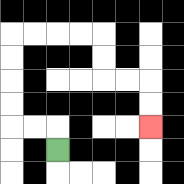{'start': '[2, 6]', 'end': '[6, 5]', 'path_directions': 'U,L,L,U,U,U,U,R,R,R,R,D,D,R,R,D,D', 'path_coordinates': '[[2, 6], [2, 5], [1, 5], [0, 5], [0, 4], [0, 3], [0, 2], [0, 1], [1, 1], [2, 1], [3, 1], [4, 1], [4, 2], [4, 3], [5, 3], [6, 3], [6, 4], [6, 5]]'}